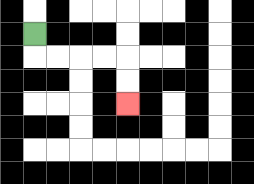{'start': '[1, 1]', 'end': '[5, 4]', 'path_directions': 'D,R,R,R,R,D,D', 'path_coordinates': '[[1, 1], [1, 2], [2, 2], [3, 2], [4, 2], [5, 2], [5, 3], [5, 4]]'}